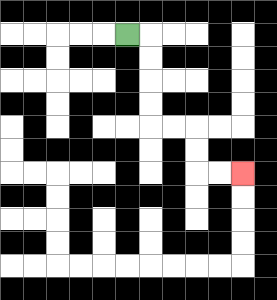{'start': '[5, 1]', 'end': '[10, 7]', 'path_directions': 'R,D,D,D,D,R,R,D,D,R,R', 'path_coordinates': '[[5, 1], [6, 1], [6, 2], [6, 3], [6, 4], [6, 5], [7, 5], [8, 5], [8, 6], [8, 7], [9, 7], [10, 7]]'}